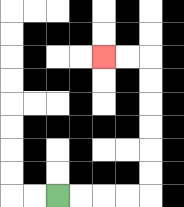{'start': '[2, 8]', 'end': '[4, 2]', 'path_directions': 'R,R,R,R,U,U,U,U,U,U,L,L', 'path_coordinates': '[[2, 8], [3, 8], [4, 8], [5, 8], [6, 8], [6, 7], [6, 6], [6, 5], [6, 4], [6, 3], [6, 2], [5, 2], [4, 2]]'}